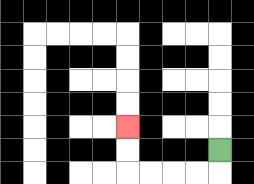{'start': '[9, 6]', 'end': '[5, 5]', 'path_directions': 'D,L,L,L,L,U,U', 'path_coordinates': '[[9, 6], [9, 7], [8, 7], [7, 7], [6, 7], [5, 7], [5, 6], [5, 5]]'}